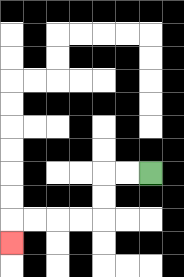{'start': '[6, 7]', 'end': '[0, 10]', 'path_directions': 'L,L,D,D,L,L,L,L,D', 'path_coordinates': '[[6, 7], [5, 7], [4, 7], [4, 8], [4, 9], [3, 9], [2, 9], [1, 9], [0, 9], [0, 10]]'}